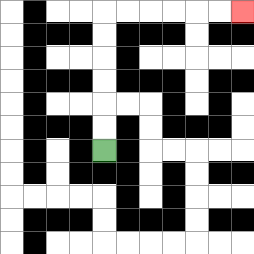{'start': '[4, 6]', 'end': '[10, 0]', 'path_directions': 'U,U,U,U,U,U,R,R,R,R,R,R', 'path_coordinates': '[[4, 6], [4, 5], [4, 4], [4, 3], [4, 2], [4, 1], [4, 0], [5, 0], [6, 0], [7, 0], [8, 0], [9, 0], [10, 0]]'}